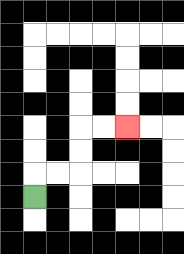{'start': '[1, 8]', 'end': '[5, 5]', 'path_directions': 'U,R,R,U,U,R,R', 'path_coordinates': '[[1, 8], [1, 7], [2, 7], [3, 7], [3, 6], [3, 5], [4, 5], [5, 5]]'}